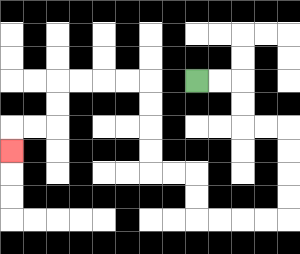{'start': '[8, 3]', 'end': '[0, 6]', 'path_directions': 'R,R,D,D,R,R,D,D,D,D,L,L,L,L,U,U,L,L,U,U,U,U,L,L,L,L,D,D,L,L,D', 'path_coordinates': '[[8, 3], [9, 3], [10, 3], [10, 4], [10, 5], [11, 5], [12, 5], [12, 6], [12, 7], [12, 8], [12, 9], [11, 9], [10, 9], [9, 9], [8, 9], [8, 8], [8, 7], [7, 7], [6, 7], [6, 6], [6, 5], [6, 4], [6, 3], [5, 3], [4, 3], [3, 3], [2, 3], [2, 4], [2, 5], [1, 5], [0, 5], [0, 6]]'}